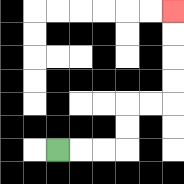{'start': '[2, 6]', 'end': '[7, 0]', 'path_directions': 'R,R,R,U,U,R,R,U,U,U,U', 'path_coordinates': '[[2, 6], [3, 6], [4, 6], [5, 6], [5, 5], [5, 4], [6, 4], [7, 4], [7, 3], [7, 2], [7, 1], [7, 0]]'}